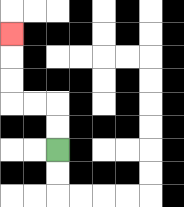{'start': '[2, 6]', 'end': '[0, 1]', 'path_directions': 'U,U,L,L,U,U,U', 'path_coordinates': '[[2, 6], [2, 5], [2, 4], [1, 4], [0, 4], [0, 3], [0, 2], [0, 1]]'}